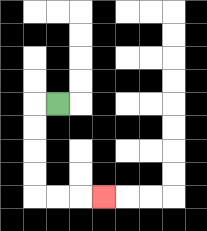{'start': '[2, 4]', 'end': '[4, 8]', 'path_directions': 'L,D,D,D,D,R,R,R', 'path_coordinates': '[[2, 4], [1, 4], [1, 5], [1, 6], [1, 7], [1, 8], [2, 8], [3, 8], [4, 8]]'}